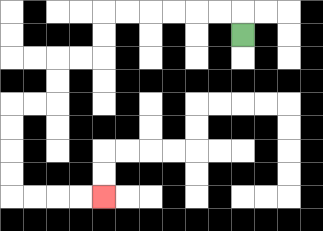{'start': '[10, 1]', 'end': '[4, 8]', 'path_directions': 'U,L,L,L,L,L,L,D,D,L,L,D,D,L,L,D,D,D,D,R,R,R,R', 'path_coordinates': '[[10, 1], [10, 0], [9, 0], [8, 0], [7, 0], [6, 0], [5, 0], [4, 0], [4, 1], [4, 2], [3, 2], [2, 2], [2, 3], [2, 4], [1, 4], [0, 4], [0, 5], [0, 6], [0, 7], [0, 8], [1, 8], [2, 8], [3, 8], [4, 8]]'}